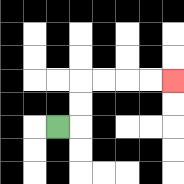{'start': '[2, 5]', 'end': '[7, 3]', 'path_directions': 'R,U,U,R,R,R,R', 'path_coordinates': '[[2, 5], [3, 5], [3, 4], [3, 3], [4, 3], [5, 3], [6, 3], [7, 3]]'}